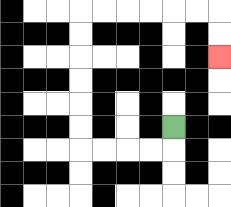{'start': '[7, 5]', 'end': '[9, 2]', 'path_directions': 'D,L,L,L,L,U,U,U,U,U,U,R,R,R,R,R,R,D,D', 'path_coordinates': '[[7, 5], [7, 6], [6, 6], [5, 6], [4, 6], [3, 6], [3, 5], [3, 4], [3, 3], [3, 2], [3, 1], [3, 0], [4, 0], [5, 0], [6, 0], [7, 0], [8, 0], [9, 0], [9, 1], [9, 2]]'}